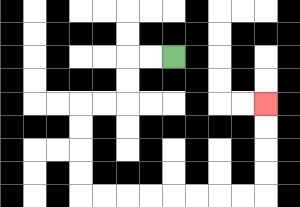{'start': '[7, 2]', 'end': '[11, 4]', 'path_directions': 'L,L,D,D,L,L,D,D,D,D,R,R,R,R,R,R,R,R,U,U,U,U', 'path_coordinates': '[[7, 2], [6, 2], [5, 2], [5, 3], [5, 4], [4, 4], [3, 4], [3, 5], [3, 6], [3, 7], [3, 8], [4, 8], [5, 8], [6, 8], [7, 8], [8, 8], [9, 8], [10, 8], [11, 8], [11, 7], [11, 6], [11, 5], [11, 4]]'}